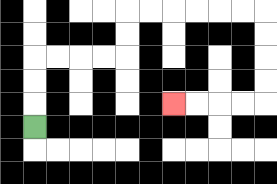{'start': '[1, 5]', 'end': '[7, 4]', 'path_directions': 'U,U,U,R,R,R,R,U,U,R,R,R,R,R,R,D,D,D,D,L,L,L,L', 'path_coordinates': '[[1, 5], [1, 4], [1, 3], [1, 2], [2, 2], [3, 2], [4, 2], [5, 2], [5, 1], [5, 0], [6, 0], [7, 0], [8, 0], [9, 0], [10, 0], [11, 0], [11, 1], [11, 2], [11, 3], [11, 4], [10, 4], [9, 4], [8, 4], [7, 4]]'}